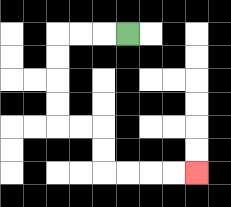{'start': '[5, 1]', 'end': '[8, 7]', 'path_directions': 'L,L,L,D,D,D,D,R,R,D,D,R,R,R,R', 'path_coordinates': '[[5, 1], [4, 1], [3, 1], [2, 1], [2, 2], [2, 3], [2, 4], [2, 5], [3, 5], [4, 5], [4, 6], [4, 7], [5, 7], [6, 7], [7, 7], [8, 7]]'}